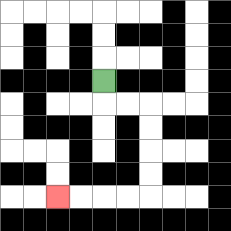{'start': '[4, 3]', 'end': '[2, 8]', 'path_directions': 'D,R,R,D,D,D,D,L,L,L,L', 'path_coordinates': '[[4, 3], [4, 4], [5, 4], [6, 4], [6, 5], [6, 6], [6, 7], [6, 8], [5, 8], [4, 8], [3, 8], [2, 8]]'}